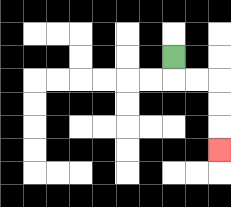{'start': '[7, 2]', 'end': '[9, 6]', 'path_directions': 'D,R,R,D,D,D', 'path_coordinates': '[[7, 2], [7, 3], [8, 3], [9, 3], [9, 4], [9, 5], [9, 6]]'}